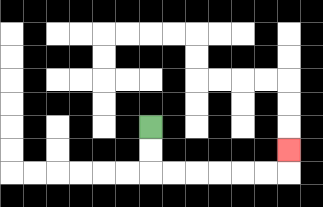{'start': '[6, 5]', 'end': '[12, 6]', 'path_directions': 'D,D,R,R,R,R,R,R,U', 'path_coordinates': '[[6, 5], [6, 6], [6, 7], [7, 7], [8, 7], [9, 7], [10, 7], [11, 7], [12, 7], [12, 6]]'}